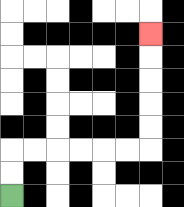{'start': '[0, 8]', 'end': '[6, 1]', 'path_directions': 'U,U,R,R,R,R,R,R,U,U,U,U,U', 'path_coordinates': '[[0, 8], [0, 7], [0, 6], [1, 6], [2, 6], [3, 6], [4, 6], [5, 6], [6, 6], [6, 5], [6, 4], [6, 3], [6, 2], [6, 1]]'}